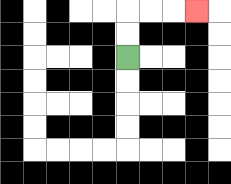{'start': '[5, 2]', 'end': '[8, 0]', 'path_directions': 'U,U,R,R,R', 'path_coordinates': '[[5, 2], [5, 1], [5, 0], [6, 0], [7, 0], [8, 0]]'}